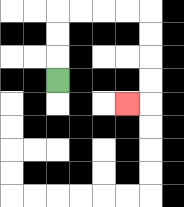{'start': '[2, 3]', 'end': '[5, 4]', 'path_directions': 'U,U,U,R,R,R,R,D,D,D,D,L', 'path_coordinates': '[[2, 3], [2, 2], [2, 1], [2, 0], [3, 0], [4, 0], [5, 0], [6, 0], [6, 1], [6, 2], [6, 3], [6, 4], [5, 4]]'}